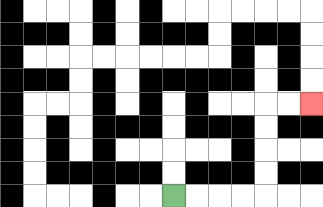{'start': '[7, 8]', 'end': '[13, 4]', 'path_directions': 'R,R,R,R,U,U,U,U,R,R', 'path_coordinates': '[[7, 8], [8, 8], [9, 8], [10, 8], [11, 8], [11, 7], [11, 6], [11, 5], [11, 4], [12, 4], [13, 4]]'}